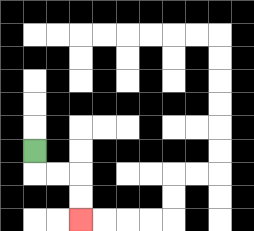{'start': '[1, 6]', 'end': '[3, 9]', 'path_directions': 'D,R,R,D,D', 'path_coordinates': '[[1, 6], [1, 7], [2, 7], [3, 7], [3, 8], [3, 9]]'}